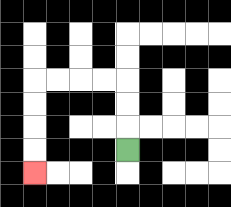{'start': '[5, 6]', 'end': '[1, 7]', 'path_directions': 'U,U,U,L,L,L,L,D,D,D,D', 'path_coordinates': '[[5, 6], [5, 5], [5, 4], [5, 3], [4, 3], [3, 3], [2, 3], [1, 3], [1, 4], [1, 5], [1, 6], [1, 7]]'}